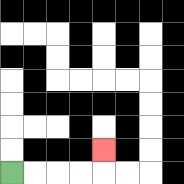{'start': '[0, 7]', 'end': '[4, 6]', 'path_directions': 'R,R,R,R,U', 'path_coordinates': '[[0, 7], [1, 7], [2, 7], [3, 7], [4, 7], [4, 6]]'}